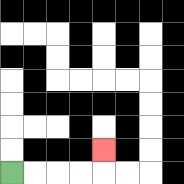{'start': '[0, 7]', 'end': '[4, 6]', 'path_directions': 'R,R,R,R,U', 'path_coordinates': '[[0, 7], [1, 7], [2, 7], [3, 7], [4, 7], [4, 6]]'}